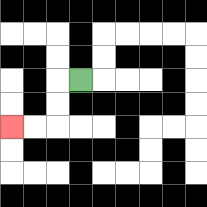{'start': '[3, 3]', 'end': '[0, 5]', 'path_directions': 'L,D,D,L,L', 'path_coordinates': '[[3, 3], [2, 3], [2, 4], [2, 5], [1, 5], [0, 5]]'}